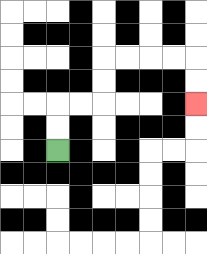{'start': '[2, 6]', 'end': '[8, 4]', 'path_directions': 'U,U,R,R,U,U,R,R,R,R,D,D', 'path_coordinates': '[[2, 6], [2, 5], [2, 4], [3, 4], [4, 4], [4, 3], [4, 2], [5, 2], [6, 2], [7, 2], [8, 2], [8, 3], [8, 4]]'}